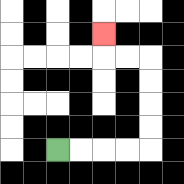{'start': '[2, 6]', 'end': '[4, 1]', 'path_directions': 'R,R,R,R,U,U,U,U,L,L,U', 'path_coordinates': '[[2, 6], [3, 6], [4, 6], [5, 6], [6, 6], [6, 5], [6, 4], [6, 3], [6, 2], [5, 2], [4, 2], [4, 1]]'}